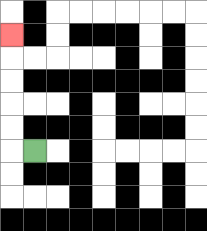{'start': '[1, 6]', 'end': '[0, 1]', 'path_directions': 'L,U,U,U,U,U', 'path_coordinates': '[[1, 6], [0, 6], [0, 5], [0, 4], [0, 3], [0, 2], [0, 1]]'}